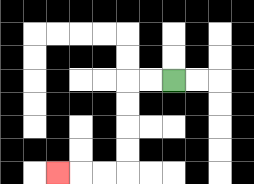{'start': '[7, 3]', 'end': '[2, 7]', 'path_directions': 'L,L,D,D,D,D,L,L,L', 'path_coordinates': '[[7, 3], [6, 3], [5, 3], [5, 4], [5, 5], [5, 6], [5, 7], [4, 7], [3, 7], [2, 7]]'}